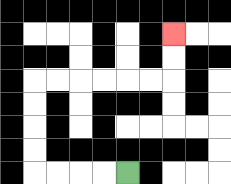{'start': '[5, 7]', 'end': '[7, 1]', 'path_directions': 'L,L,L,L,U,U,U,U,R,R,R,R,R,R,U,U', 'path_coordinates': '[[5, 7], [4, 7], [3, 7], [2, 7], [1, 7], [1, 6], [1, 5], [1, 4], [1, 3], [2, 3], [3, 3], [4, 3], [5, 3], [6, 3], [7, 3], [7, 2], [7, 1]]'}